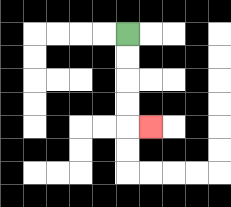{'start': '[5, 1]', 'end': '[6, 5]', 'path_directions': 'D,D,D,D,R', 'path_coordinates': '[[5, 1], [5, 2], [5, 3], [5, 4], [5, 5], [6, 5]]'}